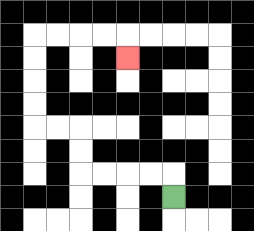{'start': '[7, 8]', 'end': '[5, 2]', 'path_directions': 'U,L,L,L,L,U,U,L,L,U,U,U,U,R,R,R,R,D', 'path_coordinates': '[[7, 8], [7, 7], [6, 7], [5, 7], [4, 7], [3, 7], [3, 6], [3, 5], [2, 5], [1, 5], [1, 4], [1, 3], [1, 2], [1, 1], [2, 1], [3, 1], [4, 1], [5, 1], [5, 2]]'}